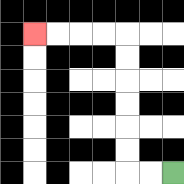{'start': '[7, 7]', 'end': '[1, 1]', 'path_directions': 'L,L,U,U,U,U,U,U,L,L,L,L', 'path_coordinates': '[[7, 7], [6, 7], [5, 7], [5, 6], [5, 5], [5, 4], [5, 3], [5, 2], [5, 1], [4, 1], [3, 1], [2, 1], [1, 1]]'}